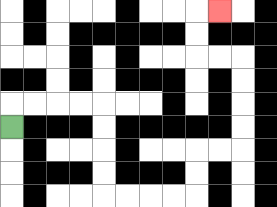{'start': '[0, 5]', 'end': '[9, 0]', 'path_directions': 'U,R,R,R,R,D,D,D,D,R,R,R,R,U,U,R,R,U,U,U,U,L,L,U,U,R', 'path_coordinates': '[[0, 5], [0, 4], [1, 4], [2, 4], [3, 4], [4, 4], [4, 5], [4, 6], [4, 7], [4, 8], [5, 8], [6, 8], [7, 8], [8, 8], [8, 7], [8, 6], [9, 6], [10, 6], [10, 5], [10, 4], [10, 3], [10, 2], [9, 2], [8, 2], [8, 1], [8, 0], [9, 0]]'}